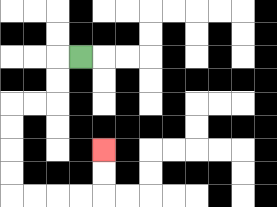{'start': '[3, 2]', 'end': '[4, 6]', 'path_directions': 'L,D,D,L,L,D,D,D,D,R,R,R,R,U,U', 'path_coordinates': '[[3, 2], [2, 2], [2, 3], [2, 4], [1, 4], [0, 4], [0, 5], [0, 6], [0, 7], [0, 8], [1, 8], [2, 8], [3, 8], [4, 8], [4, 7], [4, 6]]'}